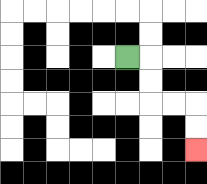{'start': '[5, 2]', 'end': '[8, 6]', 'path_directions': 'R,D,D,R,R,D,D', 'path_coordinates': '[[5, 2], [6, 2], [6, 3], [6, 4], [7, 4], [8, 4], [8, 5], [8, 6]]'}